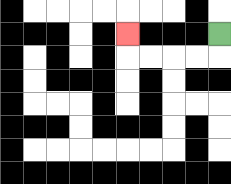{'start': '[9, 1]', 'end': '[5, 1]', 'path_directions': 'D,L,L,L,L,U', 'path_coordinates': '[[9, 1], [9, 2], [8, 2], [7, 2], [6, 2], [5, 2], [5, 1]]'}